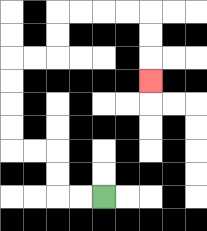{'start': '[4, 8]', 'end': '[6, 3]', 'path_directions': 'L,L,U,U,L,L,U,U,U,U,R,R,U,U,R,R,R,R,D,D,D', 'path_coordinates': '[[4, 8], [3, 8], [2, 8], [2, 7], [2, 6], [1, 6], [0, 6], [0, 5], [0, 4], [0, 3], [0, 2], [1, 2], [2, 2], [2, 1], [2, 0], [3, 0], [4, 0], [5, 0], [6, 0], [6, 1], [6, 2], [6, 3]]'}